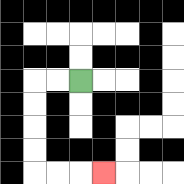{'start': '[3, 3]', 'end': '[4, 7]', 'path_directions': 'L,L,D,D,D,D,R,R,R', 'path_coordinates': '[[3, 3], [2, 3], [1, 3], [1, 4], [1, 5], [1, 6], [1, 7], [2, 7], [3, 7], [4, 7]]'}